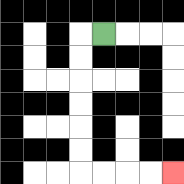{'start': '[4, 1]', 'end': '[7, 7]', 'path_directions': 'L,D,D,D,D,D,D,R,R,R,R', 'path_coordinates': '[[4, 1], [3, 1], [3, 2], [3, 3], [3, 4], [3, 5], [3, 6], [3, 7], [4, 7], [5, 7], [6, 7], [7, 7]]'}